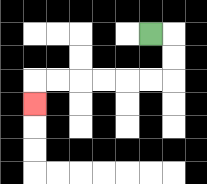{'start': '[6, 1]', 'end': '[1, 4]', 'path_directions': 'R,D,D,L,L,L,L,L,L,D', 'path_coordinates': '[[6, 1], [7, 1], [7, 2], [7, 3], [6, 3], [5, 3], [4, 3], [3, 3], [2, 3], [1, 3], [1, 4]]'}